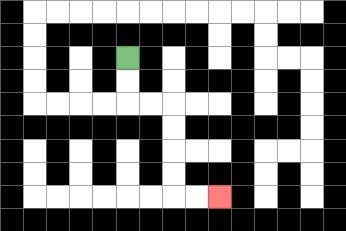{'start': '[5, 2]', 'end': '[9, 8]', 'path_directions': 'D,D,R,R,D,D,D,D,R,R', 'path_coordinates': '[[5, 2], [5, 3], [5, 4], [6, 4], [7, 4], [7, 5], [7, 6], [7, 7], [7, 8], [8, 8], [9, 8]]'}